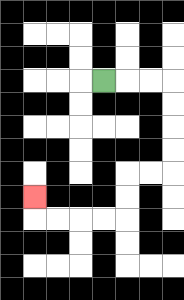{'start': '[4, 3]', 'end': '[1, 8]', 'path_directions': 'R,R,R,D,D,D,D,L,L,D,D,L,L,L,L,U', 'path_coordinates': '[[4, 3], [5, 3], [6, 3], [7, 3], [7, 4], [7, 5], [7, 6], [7, 7], [6, 7], [5, 7], [5, 8], [5, 9], [4, 9], [3, 9], [2, 9], [1, 9], [1, 8]]'}